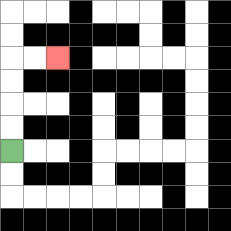{'start': '[0, 6]', 'end': '[2, 2]', 'path_directions': 'U,U,U,U,R,R', 'path_coordinates': '[[0, 6], [0, 5], [0, 4], [0, 3], [0, 2], [1, 2], [2, 2]]'}